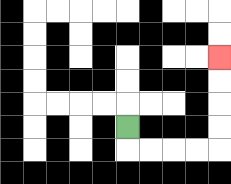{'start': '[5, 5]', 'end': '[9, 2]', 'path_directions': 'D,R,R,R,R,U,U,U,U', 'path_coordinates': '[[5, 5], [5, 6], [6, 6], [7, 6], [8, 6], [9, 6], [9, 5], [9, 4], [9, 3], [9, 2]]'}